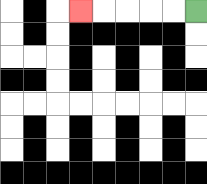{'start': '[8, 0]', 'end': '[3, 0]', 'path_directions': 'L,L,L,L,L', 'path_coordinates': '[[8, 0], [7, 0], [6, 0], [5, 0], [4, 0], [3, 0]]'}